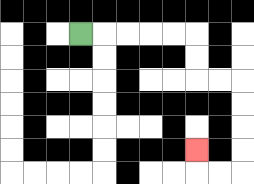{'start': '[3, 1]', 'end': '[8, 6]', 'path_directions': 'R,R,R,R,R,D,D,R,R,D,D,D,D,L,L,U', 'path_coordinates': '[[3, 1], [4, 1], [5, 1], [6, 1], [7, 1], [8, 1], [8, 2], [8, 3], [9, 3], [10, 3], [10, 4], [10, 5], [10, 6], [10, 7], [9, 7], [8, 7], [8, 6]]'}